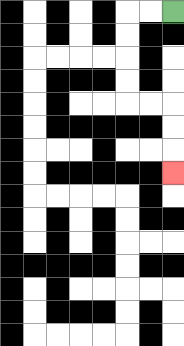{'start': '[7, 0]', 'end': '[7, 7]', 'path_directions': 'L,L,D,D,D,D,R,R,D,D,D', 'path_coordinates': '[[7, 0], [6, 0], [5, 0], [5, 1], [5, 2], [5, 3], [5, 4], [6, 4], [7, 4], [7, 5], [7, 6], [7, 7]]'}